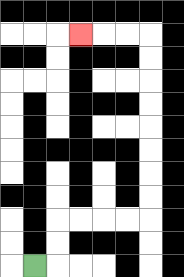{'start': '[1, 11]', 'end': '[3, 1]', 'path_directions': 'R,U,U,R,R,R,R,U,U,U,U,U,U,U,U,L,L,L', 'path_coordinates': '[[1, 11], [2, 11], [2, 10], [2, 9], [3, 9], [4, 9], [5, 9], [6, 9], [6, 8], [6, 7], [6, 6], [6, 5], [6, 4], [6, 3], [6, 2], [6, 1], [5, 1], [4, 1], [3, 1]]'}